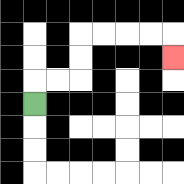{'start': '[1, 4]', 'end': '[7, 2]', 'path_directions': 'U,R,R,U,U,R,R,R,R,D', 'path_coordinates': '[[1, 4], [1, 3], [2, 3], [3, 3], [3, 2], [3, 1], [4, 1], [5, 1], [6, 1], [7, 1], [7, 2]]'}